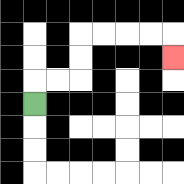{'start': '[1, 4]', 'end': '[7, 2]', 'path_directions': 'U,R,R,U,U,R,R,R,R,D', 'path_coordinates': '[[1, 4], [1, 3], [2, 3], [3, 3], [3, 2], [3, 1], [4, 1], [5, 1], [6, 1], [7, 1], [7, 2]]'}